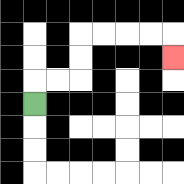{'start': '[1, 4]', 'end': '[7, 2]', 'path_directions': 'U,R,R,U,U,R,R,R,R,D', 'path_coordinates': '[[1, 4], [1, 3], [2, 3], [3, 3], [3, 2], [3, 1], [4, 1], [5, 1], [6, 1], [7, 1], [7, 2]]'}